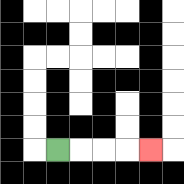{'start': '[2, 6]', 'end': '[6, 6]', 'path_directions': 'R,R,R,R', 'path_coordinates': '[[2, 6], [3, 6], [4, 6], [5, 6], [6, 6]]'}